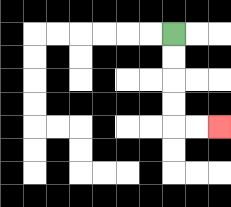{'start': '[7, 1]', 'end': '[9, 5]', 'path_directions': 'D,D,D,D,R,R', 'path_coordinates': '[[7, 1], [7, 2], [7, 3], [7, 4], [7, 5], [8, 5], [9, 5]]'}